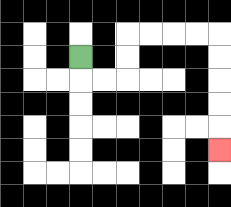{'start': '[3, 2]', 'end': '[9, 6]', 'path_directions': 'D,R,R,U,U,R,R,R,R,D,D,D,D,D', 'path_coordinates': '[[3, 2], [3, 3], [4, 3], [5, 3], [5, 2], [5, 1], [6, 1], [7, 1], [8, 1], [9, 1], [9, 2], [9, 3], [9, 4], [9, 5], [9, 6]]'}